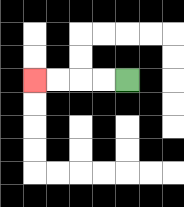{'start': '[5, 3]', 'end': '[1, 3]', 'path_directions': 'L,L,L,L', 'path_coordinates': '[[5, 3], [4, 3], [3, 3], [2, 3], [1, 3]]'}